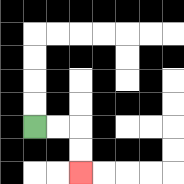{'start': '[1, 5]', 'end': '[3, 7]', 'path_directions': 'R,R,D,D', 'path_coordinates': '[[1, 5], [2, 5], [3, 5], [3, 6], [3, 7]]'}